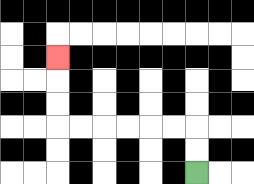{'start': '[8, 7]', 'end': '[2, 2]', 'path_directions': 'U,U,L,L,L,L,L,L,U,U,U', 'path_coordinates': '[[8, 7], [8, 6], [8, 5], [7, 5], [6, 5], [5, 5], [4, 5], [3, 5], [2, 5], [2, 4], [2, 3], [2, 2]]'}